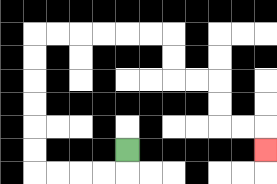{'start': '[5, 6]', 'end': '[11, 6]', 'path_directions': 'D,L,L,L,L,U,U,U,U,U,U,R,R,R,R,R,R,D,D,R,R,D,D,R,R,D', 'path_coordinates': '[[5, 6], [5, 7], [4, 7], [3, 7], [2, 7], [1, 7], [1, 6], [1, 5], [1, 4], [1, 3], [1, 2], [1, 1], [2, 1], [3, 1], [4, 1], [5, 1], [6, 1], [7, 1], [7, 2], [7, 3], [8, 3], [9, 3], [9, 4], [9, 5], [10, 5], [11, 5], [11, 6]]'}